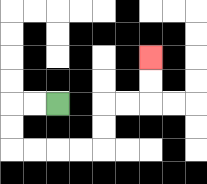{'start': '[2, 4]', 'end': '[6, 2]', 'path_directions': 'L,L,D,D,R,R,R,R,U,U,R,R,U,U', 'path_coordinates': '[[2, 4], [1, 4], [0, 4], [0, 5], [0, 6], [1, 6], [2, 6], [3, 6], [4, 6], [4, 5], [4, 4], [5, 4], [6, 4], [6, 3], [6, 2]]'}